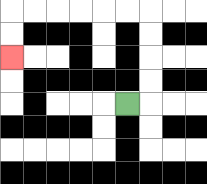{'start': '[5, 4]', 'end': '[0, 2]', 'path_directions': 'R,U,U,U,U,L,L,L,L,L,L,D,D', 'path_coordinates': '[[5, 4], [6, 4], [6, 3], [6, 2], [6, 1], [6, 0], [5, 0], [4, 0], [3, 0], [2, 0], [1, 0], [0, 0], [0, 1], [0, 2]]'}